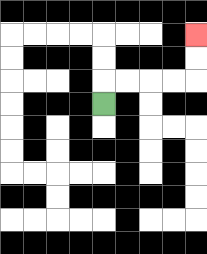{'start': '[4, 4]', 'end': '[8, 1]', 'path_directions': 'U,R,R,R,R,U,U', 'path_coordinates': '[[4, 4], [4, 3], [5, 3], [6, 3], [7, 3], [8, 3], [8, 2], [8, 1]]'}